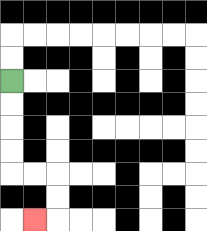{'start': '[0, 3]', 'end': '[1, 9]', 'path_directions': 'D,D,D,D,R,R,D,D,L', 'path_coordinates': '[[0, 3], [0, 4], [0, 5], [0, 6], [0, 7], [1, 7], [2, 7], [2, 8], [2, 9], [1, 9]]'}